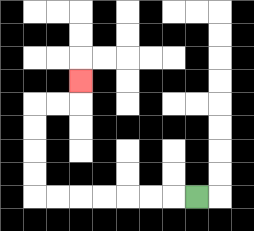{'start': '[8, 8]', 'end': '[3, 3]', 'path_directions': 'L,L,L,L,L,L,L,U,U,U,U,R,R,U', 'path_coordinates': '[[8, 8], [7, 8], [6, 8], [5, 8], [4, 8], [3, 8], [2, 8], [1, 8], [1, 7], [1, 6], [1, 5], [1, 4], [2, 4], [3, 4], [3, 3]]'}